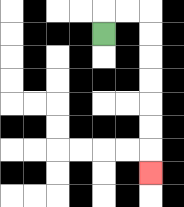{'start': '[4, 1]', 'end': '[6, 7]', 'path_directions': 'U,R,R,D,D,D,D,D,D,D', 'path_coordinates': '[[4, 1], [4, 0], [5, 0], [6, 0], [6, 1], [6, 2], [6, 3], [6, 4], [6, 5], [6, 6], [6, 7]]'}